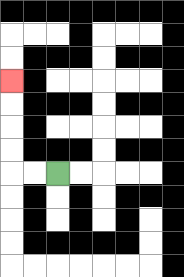{'start': '[2, 7]', 'end': '[0, 3]', 'path_directions': 'L,L,U,U,U,U', 'path_coordinates': '[[2, 7], [1, 7], [0, 7], [0, 6], [0, 5], [0, 4], [0, 3]]'}